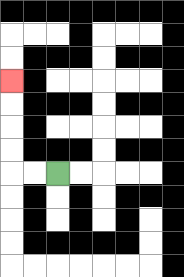{'start': '[2, 7]', 'end': '[0, 3]', 'path_directions': 'L,L,U,U,U,U', 'path_coordinates': '[[2, 7], [1, 7], [0, 7], [0, 6], [0, 5], [0, 4], [0, 3]]'}